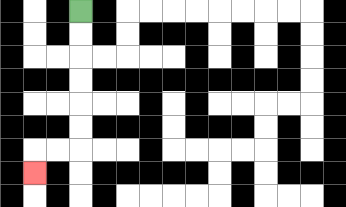{'start': '[3, 0]', 'end': '[1, 7]', 'path_directions': 'D,D,D,D,D,D,L,L,D', 'path_coordinates': '[[3, 0], [3, 1], [3, 2], [3, 3], [3, 4], [3, 5], [3, 6], [2, 6], [1, 6], [1, 7]]'}